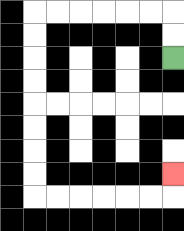{'start': '[7, 2]', 'end': '[7, 7]', 'path_directions': 'U,U,L,L,L,L,L,L,D,D,D,D,D,D,D,D,R,R,R,R,R,R,U', 'path_coordinates': '[[7, 2], [7, 1], [7, 0], [6, 0], [5, 0], [4, 0], [3, 0], [2, 0], [1, 0], [1, 1], [1, 2], [1, 3], [1, 4], [1, 5], [1, 6], [1, 7], [1, 8], [2, 8], [3, 8], [4, 8], [5, 8], [6, 8], [7, 8], [7, 7]]'}